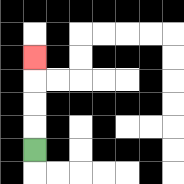{'start': '[1, 6]', 'end': '[1, 2]', 'path_directions': 'U,U,U,U', 'path_coordinates': '[[1, 6], [1, 5], [1, 4], [1, 3], [1, 2]]'}